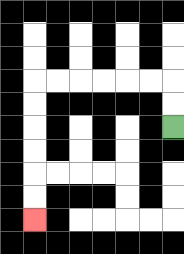{'start': '[7, 5]', 'end': '[1, 9]', 'path_directions': 'U,U,L,L,L,L,L,L,D,D,D,D,D,D', 'path_coordinates': '[[7, 5], [7, 4], [7, 3], [6, 3], [5, 3], [4, 3], [3, 3], [2, 3], [1, 3], [1, 4], [1, 5], [1, 6], [1, 7], [1, 8], [1, 9]]'}